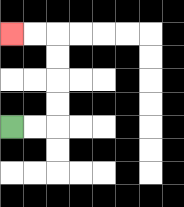{'start': '[0, 5]', 'end': '[0, 1]', 'path_directions': 'R,R,U,U,U,U,L,L', 'path_coordinates': '[[0, 5], [1, 5], [2, 5], [2, 4], [2, 3], [2, 2], [2, 1], [1, 1], [0, 1]]'}